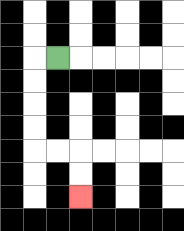{'start': '[2, 2]', 'end': '[3, 8]', 'path_directions': 'L,D,D,D,D,R,R,D,D', 'path_coordinates': '[[2, 2], [1, 2], [1, 3], [1, 4], [1, 5], [1, 6], [2, 6], [3, 6], [3, 7], [3, 8]]'}